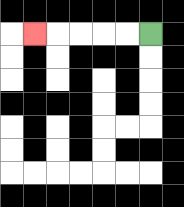{'start': '[6, 1]', 'end': '[1, 1]', 'path_directions': 'L,L,L,L,L', 'path_coordinates': '[[6, 1], [5, 1], [4, 1], [3, 1], [2, 1], [1, 1]]'}